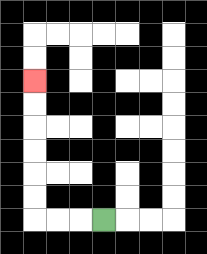{'start': '[4, 9]', 'end': '[1, 3]', 'path_directions': 'L,L,L,U,U,U,U,U,U', 'path_coordinates': '[[4, 9], [3, 9], [2, 9], [1, 9], [1, 8], [1, 7], [1, 6], [1, 5], [1, 4], [1, 3]]'}